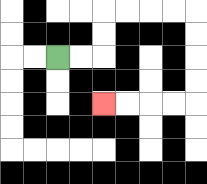{'start': '[2, 2]', 'end': '[4, 4]', 'path_directions': 'R,R,U,U,R,R,R,R,D,D,D,D,L,L,L,L', 'path_coordinates': '[[2, 2], [3, 2], [4, 2], [4, 1], [4, 0], [5, 0], [6, 0], [7, 0], [8, 0], [8, 1], [8, 2], [8, 3], [8, 4], [7, 4], [6, 4], [5, 4], [4, 4]]'}